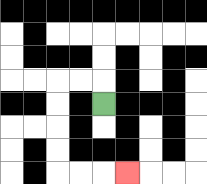{'start': '[4, 4]', 'end': '[5, 7]', 'path_directions': 'U,L,L,D,D,D,D,R,R,R', 'path_coordinates': '[[4, 4], [4, 3], [3, 3], [2, 3], [2, 4], [2, 5], [2, 6], [2, 7], [3, 7], [4, 7], [5, 7]]'}